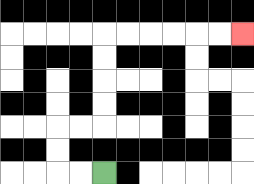{'start': '[4, 7]', 'end': '[10, 1]', 'path_directions': 'L,L,U,U,R,R,U,U,U,U,R,R,R,R,R,R', 'path_coordinates': '[[4, 7], [3, 7], [2, 7], [2, 6], [2, 5], [3, 5], [4, 5], [4, 4], [4, 3], [4, 2], [4, 1], [5, 1], [6, 1], [7, 1], [8, 1], [9, 1], [10, 1]]'}